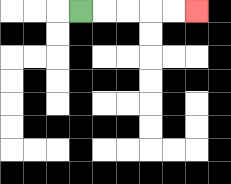{'start': '[3, 0]', 'end': '[8, 0]', 'path_directions': 'R,R,R,R,R', 'path_coordinates': '[[3, 0], [4, 0], [5, 0], [6, 0], [7, 0], [8, 0]]'}